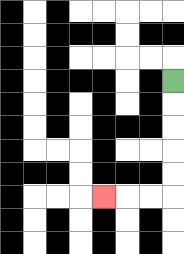{'start': '[7, 3]', 'end': '[4, 8]', 'path_directions': 'D,D,D,D,D,L,L,L', 'path_coordinates': '[[7, 3], [7, 4], [7, 5], [7, 6], [7, 7], [7, 8], [6, 8], [5, 8], [4, 8]]'}